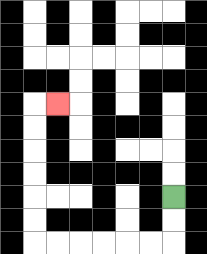{'start': '[7, 8]', 'end': '[2, 4]', 'path_directions': 'D,D,L,L,L,L,L,L,U,U,U,U,U,U,R', 'path_coordinates': '[[7, 8], [7, 9], [7, 10], [6, 10], [5, 10], [4, 10], [3, 10], [2, 10], [1, 10], [1, 9], [1, 8], [1, 7], [1, 6], [1, 5], [1, 4], [2, 4]]'}